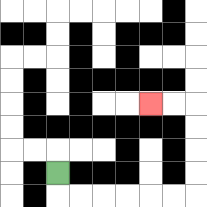{'start': '[2, 7]', 'end': '[6, 4]', 'path_directions': 'D,R,R,R,R,R,R,U,U,U,U,L,L', 'path_coordinates': '[[2, 7], [2, 8], [3, 8], [4, 8], [5, 8], [6, 8], [7, 8], [8, 8], [8, 7], [8, 6], [8, 5], [8, 4], [7, 4], [6, 4]]'}